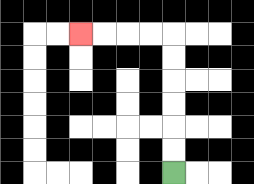{'start': '[7, 7]', 'end': '[3, 1]', 'path_directions': 'U,U,U,U,U,U,L,L,L,L', 'path_coordinates': '[[7, 7], [7, 6], [7, 5], [7, 4], [7, 3], [7, 2], [7, 1], [6, 1], [5, 1], [4, 1], [3, 1]]'}